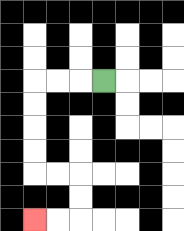{'start': '[4, 3]', 'end': '[1, 9]', 'path_directions': 'L,L,L,D,D,D,D,R,R,D,D,L,L', 'path_coordinates': '[[4, 3], [3, 3], [2, 3], [1, 3], [1, 4], [1, 5], [1, 6], [1, 7], [2, 7], [3, 7], [3, 8], [3, 9], [2, 9], [1, 9]]'}